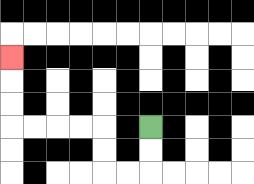{'start': '[6, 5]', 'end': '[0, 2]', 'path_directions': 'D,D,L,L,U,U,L,L,L,L,U,U,U', 'path_coordinates': '[[6, 5], [6, 6], [6, 7], [5, 7], [4, 7], [4, 6], [4, 5], [3, 5], [2, 5], [1, 5], [0, 5], [0, 4], [0, 3], [0, 2]]'}